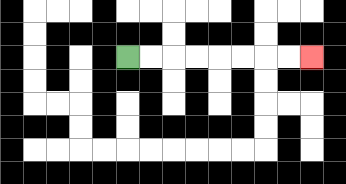{'start': '[5, 2]', 'end': '[13, 2]', 'path_directions': 'R,R,R,R,R,R,R,R', 'path_coordinates': '[[5, 2], [6, 2], [7, 2], [8, 2], [9, 2], [10, 2], [11, 2], [12, 2], [13, 2]]'}